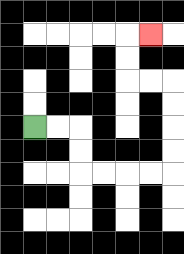{'start': '[1, 5]', 'end': '[6, 1]', 'path_directions': 'R,R,D,D,R,R,R,R,U,U,U,U,L,L,U,U,R', 'path_coordinates': '[[1, 5], [2, 5], [3, 5], [3, 6], [3, 7], [4, 7], [5, 7], [6, 7], [7, 7], [7, 6], [7, 5], [7, 4], [7, 3], [6, 3], [5, 3], [5, 2], [5, 1], [6, 1]]'}